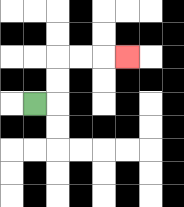{'start': '[1, 4]', 'end': '[5, 2]', 'path_directions': 'R,U,U,R,R,R', 'path_coordinates': '[[1, 4], [2, 4], [2, 3], [2, 2], [3, 2], [4, 2], [5, 2]]'}